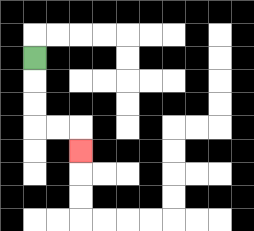{'start': '[1, 2]', 'end': '[3, 6]', 'path_directions': 'D,D,D,R,R,D', 'path_coordinates': '[[1, 2], [1, 3], [1, 4], [1, 5], [2, 5], [3, 5], [3, 6]]'}